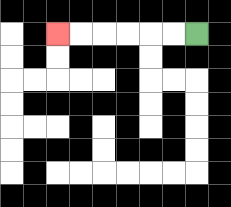{'start': '[8, 1]', 'end': '[2, 1]', 'path_directions': 'L,L,L,L,L,L', 'path_coordinates': '[[8, 1], [7, 1], [6, 1], [5, 1], [4, 1], [3, 1], [2, 1]]'}